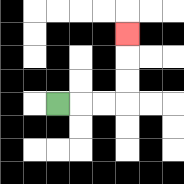{'start': '[2, 4]', 'end': '[5, 1]', 'path_directions': 'R,R,R,U,U,U', 'path_coordinates': '[[2, 4], [3, 4], [4, 4], [5, 4], [5, 3], [5, 2], [5, 1]]'}